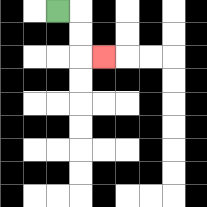{'start': '[2, 0]', 'end': '[4, 2]', 'path_directions': 'R,D,D,R', 'path_coordinates': '[[2, 0], [3, 0], [3, 1], [3, 2], [4, 2]]'}